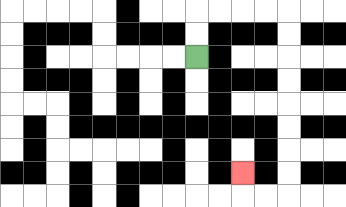{'start': '[8, 2]', 'end': '[10, 7]', 'path_directions': 'U,U,R,R,R,R,D,D,D,D,D,D,D,D,L,L,U', 'path_coordinates': '[[8, 2], [8, 1], [8, 0], [9, 0], [10, 0], [11, 0], [12, 0], [12, 1], [12, 2], [12, 3], [12, 4], [12, 5], [12, 6], [12, 7], [12, 8], [11, 8], [10, 8], [10, 7]]'}